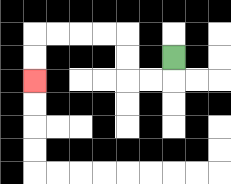{'start': '[7, 2]', 'end': '[1, 3]', 'path_directions': 'D,L,L,U,U,L,L,L,L,D,D', 'path_coordinates': '[[7, 2], [7, 3], [6, 3], [5, 3], [5, 2], [5, 1], [4, 1], [3, 1], [2, 1], [1, 1], [1, 2], [1, 3]]'}